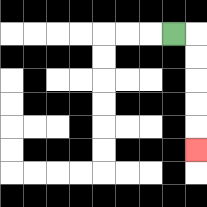{'start': '[7, 1]', 'end': '[8, 6]', 'path_directions': 'R,D,D,D,D,D', 'path_coordinates': '[[7, 1], [8, 1], [8, 2], [8, 3], [8, 4], [8, 5], [8, 6]]'}